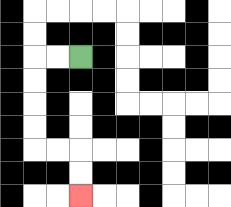{'start': '[3, 2]', 'end': '[3, 8]', 'path_directions': 'L,L,D,D,D,D,R,R,D,D', 'path_coordinates': '[[3, 2], [2, 2], [1, 2], [1, 3], [1, 4], [1, 5], [1, 6], [2, 6], [3, 6], [3, 7], [3, 8]]'}